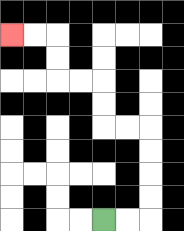{'start': '[4, 9]', 'end': '[0, 1]', 'path_directions': 'R,R,U,U,U,U,L,L,U,U,L,L,U,U,L,L', 'path_coordinates': '[[4, 9], [5, 9], [6, 9], [6, 8], [6, 7], [6, 6], [6, 5], [5, 5], [4, 5], [4, 4], [4, 3], [3, 3], [2, 3], [2, 2], [2, 1], [1, 1], [0, 1]]'}